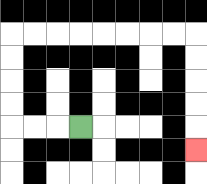{'start': '[3, 5]', 'end': '[8, 6]', 'path_directions': 'L,L,L,U,U,U,U,R,R,R,R,R,R,R,R,D,D,D,D,D', 'path_coordinates': '[[3, 5], [2, 5], [1, 5], [0, 5], [0, 4], [0, 3], [0, 2], [0, 1], [1, 1], [2, 1], [3, 1], [4, 1], [5, 1], [6, 1], [7, 1], [8, 1], [8, 2], [8, 3], [8, 4], [8, 5], [8, 6]]'}